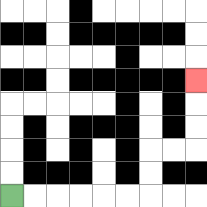{'start': '[0, 8]', 'end': '[8, 3]', 'path_directions': 'R,R,R,R,R,R,U,U,R,R,U,U,U', 'path_coordinates': '[[0, 8], [1, 8], [2, 8], [3, 8], [4, 8], [5, 8], [6, 8], [6, 7], [6, 6], [7, 6], [8, 6], [8, 5], [8, 4], [8, 3]]'}